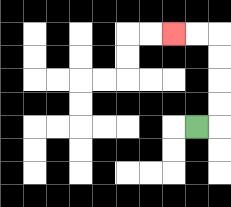{'start': '[8, 5]', 'end': '[7, 1]', 'path_directions': 'R,U,U,U,U,L,L', 'path_coordinates': '[[8, 5], [9, 5], [9, 4], [9, 3], [9, 2], [9, 1], [8, 1], [7, 1]]'}